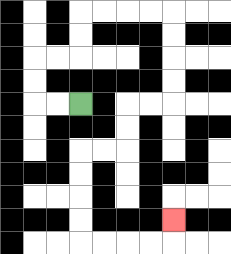{'start': '[3, 4]', 'end': '[7, 9]', 'path_directions': 'L,L,U,U,R,R,U,U,R,R,R,R,D,D,D,D,L,L,D,D,L,L,D,D,D,D,R,R,R,R,U', 'path_coordinates': '[[3, 4], [2, 4], [1, 4], [1, 3], [1, 2], [2, 2], [3, 2], [3, 1], [3, 0], [4, 0], [5, 0], [6, 0], [7, 0], [7, 1], [7, 2], [7, 3], [7, 4], [6, 4], [5, 4], [5, 5], [5, 6], [4, 6], [3, 6], [3, 7], [3, 8], [3, 9], [3, 10], [4, 10], [5, 10], [6, 10], [7, 10], [7, 9]]'}